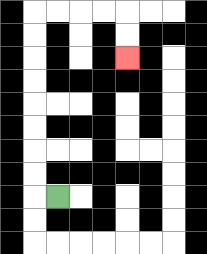{'start': '[2, 8]', 'end': '[5, 2]', 'path_directions': 'L,U,U,U,U,U,U,U,U,R,R,R,R,D,D', 'path_coordinates': '[[2, 8], [1, 8], [1, 7], [1, 6], [1, 5], [1, 4], [1, 3], [1, 2], [1, 1], [1, 0], [2, 0], [3, 0], [4, 0], [5, 0], [5, 1], [5, 2]]'}